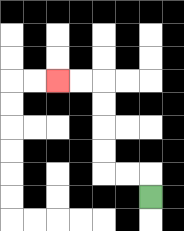{'start': '[6, 8]', 'end': '[2, 3]', 'path_directions': 'U,L,L,U,U,U,U,L,L', 'path_coordinates': '[[6, 8], [6, 7], [5, 7], [4, 7], [4, 6], [4, 5], [4, 4], [4, 3], [3, 3], [2, 3]]'}